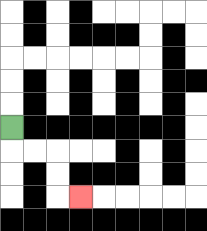{'start': '[0, 5]', 'end': '[3, 8]', 'path_directions': 'D,R,R,D,D,R', 'path_coordinates': '[[0, 5], [0, 6], [1, 6], [2, 6], [2, 7], [2, 8], [3, 8]]'}